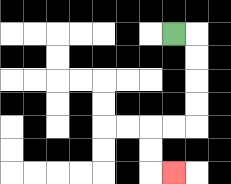{'start': '[7, 1]', 'end': '[7, 7]', 'path_directions': 'R,D,D,D,D,L,L,D,D,R', 'path_coordinates': '[[7, 1], [8, 1], [8, 2], [8, 3], [8, 4], [8, 5], [7, 5], [6, 5], [6, 6], [6, 7], [7, 7]]'}